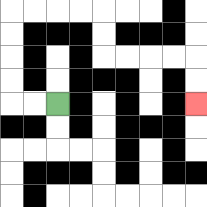{'start': '[2, 4]', 'end': '[8, 4]', 'path_directions': 'L,L,U,U,U,U,R,R,R,R,D,D,R,R,R,R,D,D', 'path_coordinates': '[[2, 4], [1, 4], [0, 4], [0, 3], [0, 2], [0, 1], [0, 0], [1, 0], [2, 0], [3, 0], [4, 0], [4, 1], [4, 2], [5, 2], [6, 2], [7, 2], [8, 2], [8, 3], [8, 4]]'}